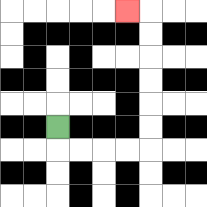{'start': '[2, 5]', 'end': '[5, 0]', 'path_directions': 'D,R,R,R,R,U,U,U,U,U,U,L', 'path_coordinates': '[[2, 5], [2, 6], [3, 6], [4, 6], [5, 6], [6, 6], [6, 5], [6, 4], [6, 3], [6, 2], [6, 1], [6, 0], [5, 0]]'}